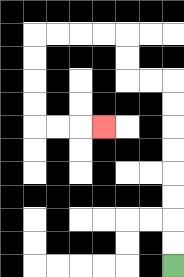{'start': '[7, 11]', 'end': '[4, 5]', 'path_directions': 'U,U,U,U,U,U,U,U,L,L,U,U,L,L,L,L,D,D,D,D,R,R,R', 'path_coordinates': '[[7, 11], [7, 10], [7, 9], [7, 8], [7, 7], [7, 6], [7, 5], [7, 4], [7, 3], [6, 3], [5, 3], [5, 2], [5, 1], [4, 1], [3, 1], [2, 1], [1, 1], [1, 2], [1, 3], [1, 4], [1, 5], [2, 5], [3, 5], [4, 5]]'}